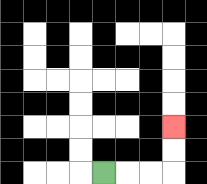{'start': '[4, 7]', 'end': '[7, 5]', 'path_directions': 'R,R,R,U,U', 'path_coordinates': '[[4, 7], [5, 7], [6, 7], [7, 7], [7, 6], [7, 5]]'}